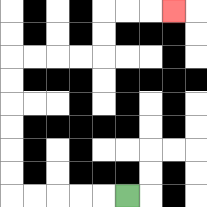{'start': '[5, 8]', 'end': '[7, 0]', 'path_directions': 'L,L,L,L,L,U,U,U,U,U,U,R,R,R,R,U,U,R,R,R', 'path_coordinates': '[[5, 8], [4, 8], [3, 8], [2, 8], [1, 8], [0, 8], [0, 7], [0, 6], [0, 5], [0, 4], [0, 3], [0, 2], [1, 2], [2, 2], [3, 2], [4, 2], [4, 1], [4, 0], [5, 0], [6, 0], [7, 0]]'}